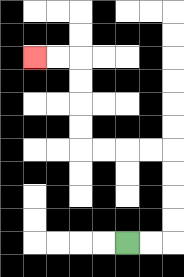{'start': '[5, 10]', 'end': '[1, 2]', 'path_directions': 'R,R,U,U,U,U,L,L,L,L,U,U,U,U,L,L', 'path_coordinates': '[[5, 10], [6, 10], [7, 10], [7, 9], [7, 8], [7, 7], [7, 6], [6, 6], [5, 6], [4, 6], [3, 6], [3, 5], [3, 4], [3, 3], [3, 2], [2, 2], [1, 2]]'}